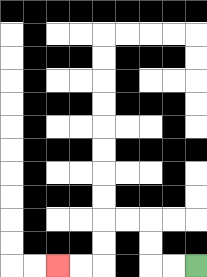{'start': '[8, 11]', 'end': '[2, 11]', 'path_directions': 'L,L,U,U,L,L,D,D,L,L', 'path_coordinates': '[[8, 11], [7, 11], [6, 11], [6, 10], [6, 9], [5, 9], [4, 9], [4, 10], [4, 11], [3, 11], [2, 11]]'}